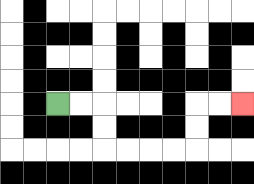{'start': '[2, 4]', 'end': '[10, 4]', 'path_directions': 'R,R,D,D,R,R,R,R,U,U,R,R', 'path_coordinates': '[[2, 4], [3, 4], [4, 4], [4, 5], [4, 6], [5, 6], [6, 6], [7, 6], [8, 6], [8, 5], [8, 4], [9, 4], [10, 4]]'}